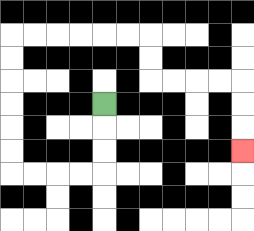{'start': '[4, 4]', 'end': '[10, 6]', 'path_directions': 'D,D,D,L,L,L,L,U,U,U,U,U,U,R,R,R,R,R,R,D,D,R,R,R,R,D,D,D', 'path_coordinates': '[[4, 4], [4, 5], [4, 6], [4, 7], [3, 7], [2, 7], [1, 7], [0, 7], [0, 6], [0, 5], [0, 4], [0, 3], [0, 2], [0, 1], [1, 1], [2, 1], [3, 1], [4, 1], [5, 1], [6, 1], [6, 2], [6, 3], [7, 3], [8, 3], [9, 3], [10, 3], [10, 4], [10, 5], [10, 6]]'}